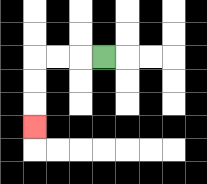{'start': '[4, 2]', 'end': '[1, 5]', 'path_directions': 'L,L,L,D,D,D', 'path_coordinates': '[[4, 2], [3, 2], [2, 2], [1, 2], [1, 3], [1, 4], [1, 5]]'}